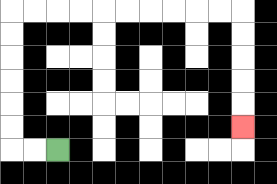{'start': '[2, 6]', 'end': '[10, 5]', 'path_directions': 'L,L,U,U,U,U,U,U,R,R,R,R,R,R,R,R,R,R,D,D,D,D,D', 'path_coordinates': '[[2, 6], [1, 6], [0, 6], [0, 5], [0, 4], [0, 3], [0, 2], [0, 1], [0, 0], [1, 0], [2, 0], [3, 0], [4, 0], [5, 0], [6, 0], [7, 0], [8, 0], [9, 0], [10, 0], [10, 1], [10, 2], [10, 3], [10, 4], [10, 5]]'}